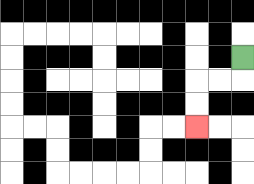{'start': '[10, 2]', 'end': '[8, 5]', 'path_directions': 'D,L,L,D,D', 'path_coordinates': '[[10, 2], [10, 3], [9, 3], [8, 3], [8, 4], [8, 5]]'}